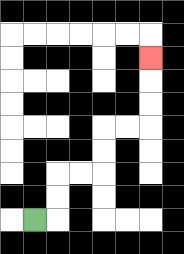{'start': '[1, 9]', 'end': '[6, 2]', 'path_directions': 'R,U,U,R,R,U,U,R,R,U,U,U', 'path_coordinates': '[[1, 9], [2, 9], [2, 8], [2, 7], [3, 7], [4, 7], [4, 6], [4, 5], [5, 5], [6, 5], [6, 4], [6, 3], [6, 2]]'}